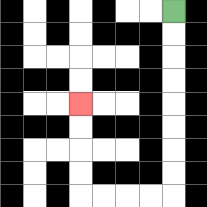{'start': '[7, 0]', 'end': '[3, 4]', 'path_directions': 'D,D,D,D,D,D,D,D,L,L,L,L,U,U,U,U', 'path_coordinates': '[[7, 0], [7, 1], [7, 2], [7, 3], [7, 4], [7, 5], [7, 6], [7, 7], [7, 8], [6, 8], [5, 8], [4, 8], [3, 8], [3, 7], [3, 6], [3, 5], [3, 4]]'}